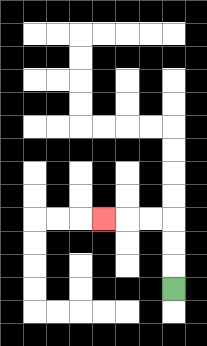{'start': '[7, 12]', 'end': '[4, 9]', 'path_directions': 'U,U,U,L,L,L', 'path_coordinates': '[[7, 12], [7, 11], [7, 10], [7, 9], [6, 9], [5, 9], [4, 9]]'}